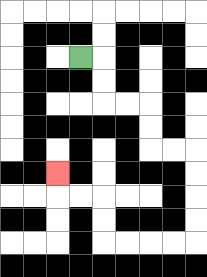{'start': '[3, 2]', 'end': '[2, 7]', 'path_directions': 'R,D,D,R,R,D,D,R,R,D,D,D,D,L,L,L,L,U,U,L,L,U', 'path_coordinates': '[[3, 2], [4, 2], [4, 3], [4, 4], [5, 4], [6, 4], [6, 5], [6, 6], [7, 6], [8, 6], [8, 7], [8, 8], [8, 9], [8, 10], [7, 10], [6, 10], [5, 10], [4, 10], [4, 9], [4, 8], [3, 8], [2, 8], [2, 7]]'}